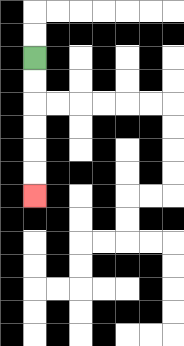{'start': '[1, 2]', 'end': '[1, 8]', 'path_directions': 'D,D,D,D,D,D', 'path_coordinates': '[[1, 2], [1, 3], [1, 4], [1, 5], [1, 6], [1, 7], [1, 8]]'}